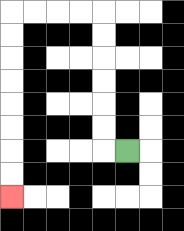{'start': '[5, 6]', 'end': '[0, 8]', 'path_directions': 'L,U,U,U,U,U,U,L,L,L,L,D,D,D,D,D,D,D,D', 'path_coordinates': '[[5, 6], [4, 6], [4, 5], [4, 4], [4, 3], [4, 2], [4, 1], [4, 0], [3, 0], [2, 0], [1, 0], [0, 0], [0, 1], [0, 2], [0, 3], [0, 4], [0, 5], [0, 6], [0, 7], [0, 8]]'}